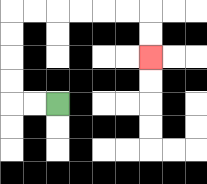{'start': '[2, 4]', 'end': '[6, 2]', 'path_directions': 'L,L,U,U,U,U,R,R,R,R,R,R,D,D', 'path_coordinates': '[[2, 4], [1, 4], [0, 4], [0, 3], [0, 2], [0, 1], [0, 0], [1, 0], [2, 0], [3, 0], [4, 0], [5, 0], [6, 0], [6, 1], [6, 2]]'}